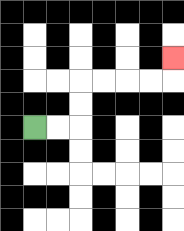{'start': '[1, 5]', 'end': '[7, 2]', 'path_directions': 'R,R,U,U,R,R,R,R,U', 'path_coordinates': '[[1, 5], [2, 5], [3, 5], [3, 4], [3, 3], [4, 3], [5, 3], [6, 3], [7, 3], [7, 2]]'}